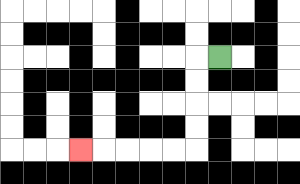{'start': '[9, 2]', 'end': '[3, 6]', 'path_directions': 'L,D,D,D,D,L,L,L,L,L', 'path_coordinates': '[[9, 2], [8, 2], [8, 3], [8, 4], [8, 5], [8, 6], [7, 6], [6, 6], [5, 6], [4, 6], [3, 6]]'}